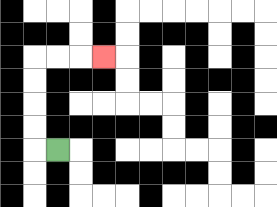{'start': '[2, 6]', 'end': '[4, 2]', 'path_directions': 'L,U,U,U,U,R,R,R', 'path_coordinates': '[[2, 6], [1, 6], [1, 5], [1, 4], [1, 3], [1, 2], [2, 2], [3, 2], [4, 2]]'}